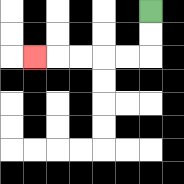{'start': '[6, 0]', 'end': '[1, 2]', 'path_directions': 'D,D,L,L,L,L,L', 'path_coordinates': '[[6, 0], [6, 1], [6, 2], [5, 2], [4, 2], [3, 2], [2, 2], [1, 2]]'}